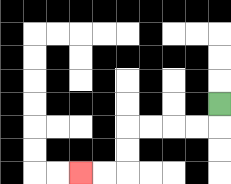{'start': '[9, 4]', 'end': '[3, 7]', 'path_directions': 'D,L,L,L,L,D,D,L,L', 'path_coordinates': '[[9, 4], [9, 5], [8, 5], [7, 5], [6, 5], [5, 5], [5, 6], [5, 7], [4, 7], [3, 7]]'}